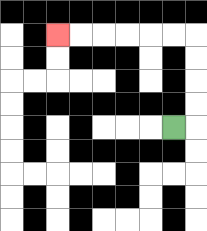{'start': '[7, 5]', 'end': '[2, 1]', 'path_directions': 'R,U,U,U,U,L,L,L,L,L,L', 'path_coordinates': '[[7, 5], [8, 5], [8, 4], [8, 3], [8, 2], [8, 1], [7, 1], [6, 1], [5, 1], [4, 1], [3, 1], [2, 1]]'}